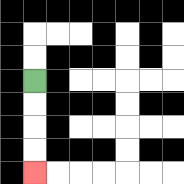{'start': '[1, 3]', 'end': '[1, 7]', 'path_directions': 'D,D,D,D', 'path_coordinates': '[[1, 3], [1, 4], [1, 5], [1, 6], [1, 7]]'}